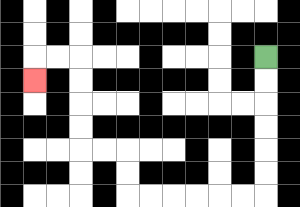{'start': '[11, 2]', 'end': '[1, 3]', 'path_directions': 'D,D,D,D,D,D,L,L,L,L,L,L,U,U,L,L,U,U,U,U,L,L,D', 'path_coordinates': '[[11, 2], [11, 3], [11, 4], [11, 5], [11, 6], [11, 7], [11, 8], [10, 8], [9, 8], [8, 8], [7, 8], [6, 8], [5, 8], [5, 7], [5, 6], [4, 6], [3, 6], [3, 5], [3, 4], [3, 3], [3, 2], [2, 2], [1, 2], [1, 3]]'}